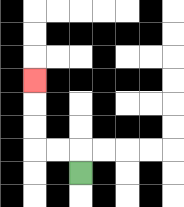{'start': '[3, 7]', 'end': '[1, 3]', 'path_directions': 'U,L,L,U,U,U', 'path_coordinates': '[[3, 7], [3, 6], [2, 6], [1, 6], [1, 5], [1, 4], [1, 3]]'}